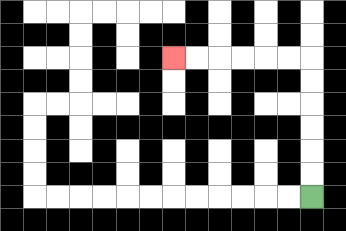{'start': '[13, 8]', 'end': '[7, 2]', 'path_directions': 'U,U,U,U,U,U,L,L,L,L,L,L', 'path_coordinates': '[[13, 8], [13, 7], [13, 6], [13, 5], [13, 4], [13, 3], [13, 2], [12, 2], [11, 2], [10, 2], [9, 2], [8, 2], [7, 2]]'}